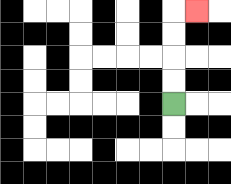{'start': '[7, 4]', 'end': '[8, 0]', 'path_directions': 'U,U,U,U,R', 'path_coordinates': '[[7, 4], [7, 3], [7, 2], [7, 1], [7, 0], [8, 0]]'}